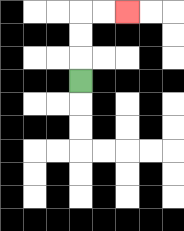{'start': '[3, 3]', 'end': '[5, 0]', 'path_directions': 'U,U,U,R,R', 'path_coordinates': '[[3, 3], [3, 2], [3, 1], [3, 0], [4, 0], [5, 0]]'}